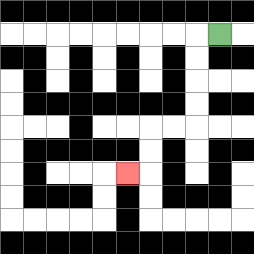{'start': '[9, 1]', 'end': '[5, 7]', 'path_directions': 'L,D,D,D,D,L,L,D,D,L', 'path_coordinates': '[[9, 1], [8, 1], [8, 2], [8, 3], [8, 4], [8, 5], [7, 5], [6, 5], [6, 6], [6, 7], [5, 7]]'}